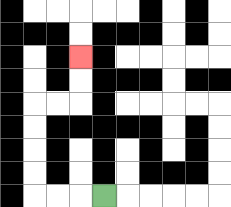{'start': '[4, 8]', 'end': '[3, 2]', 'path_directions': 'L,L,L,U,U,U,U,R,R,U,U', 'path_coordinates': '[[4, 8], [3, 8], [2, 8], [1, 8], [1, 7], [1, 6], [1, 5], [1, 4], [2, 4], [3, 4], [3, 3], [3, 2]]'}